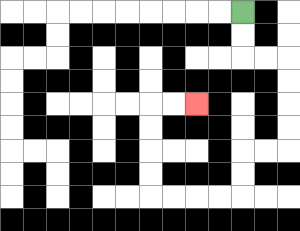{'start': '[10, 0]', 'end': '[8, 4]', 'path_directions': 'D,D,R,R,D,D,D,D,L,L,D,D,L,L,L,L,U,U,U,U,R,R', 'path_coordinates': '[[10, 0], [10, 1], [10, 2], [11, 2], [12, 2], [12, 3], [12, 4], [12, 5], [12, 6], [11, 6], [10, 6], [10, 7], [10, 8], [9, 8], [8, 8], [7, 8], [6, 8], [6, 7], [6, 6], [6, 5], [6, 4], [7, 4], [8, 4]]'}